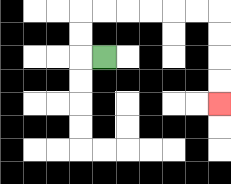{'start': '[4, 2]', 'end': '[9, 4]', 'path_directions': 'L,U,U,R,R,R,R,R,R,D,D,D,D', 'path_coordinates': '[[4, 2], [3, 2], [3, 1], [3, 0], [4, 0], [5, 0], [6, 0], [7, 0], [8, 0], [9, 0], [9, 1], [9, 2], [9, 3], [9, 4]]'}